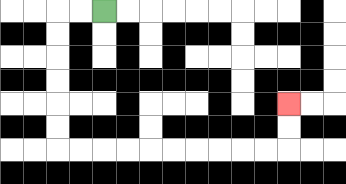{'start': '[4, 0]', 'end': '[12, 4]', 'path_directions': 'L,L,D,D,D,D,D,D,R,R,R,R,R,R,R,R,R,R,U,U', 'path_coordinates': '[[4, 0], [3, 0], [2, 0], [2, 1], [2, 2], [2, 3], [2, 4], [2, 5], [2, 6], [3, 6], [4, 6], [5, 6], [6, 6], [7, 6], [8, 6], [9, 6], [10, 6], [11, 6], [12, 6], [12, 5], [12, 4]]'}